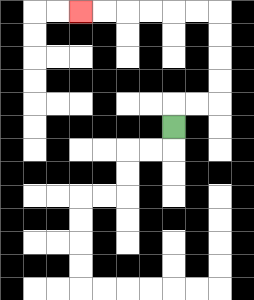{'start': '[7, 5]', 'end': '[3, 0]', 'path_directions': 'U,R,R,U,U,U,U,L,L,L,L,L,L', 'path_coordinates': '[[7, 5], [7, 4], [8, 4], [9, 4], [9, 3], [9, 2], [9, 1], [9, 0], [8, 0], [7, 0], [6, 0], [5, 0], [4, 0], [3, 0]]'}